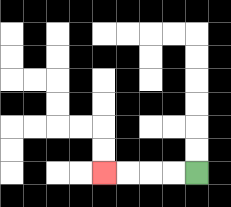{'start': '[8, 7]', 'end': '[4, 7]', 'path_directions': 'L,L,L,L', 'path_coordinates': '[[8, 7], [7, 7], [6, 7], [5, 7], [4, 7]]'}